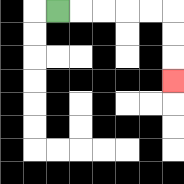{'start': '[2, 0]', 'end': '[7, 3]', 'path_directions': 'R,R,R,R,R,D,D,D', 'path_coordinates': '[[2, 0], [3, 0], [4, 0], [5, 0], [6, 0], [7, 0], [7, 1], [7, 2], [7, 3]]'}